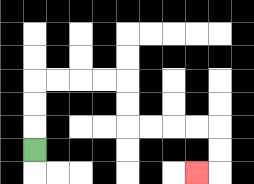{'start': '[1, 6]', 'end': '[8, 7]', 'path_directions': 'U,U,U,R,R,R,R,D,D,R,R,R,R,D,D,L', 'path_coordinates': '[[1, 6], [1, 5], [1, 4], [1, 3], [2, 3], [3, 3], [4, 3], [5, 3], [5, 4], [5, 5], [6, 5], [7, 5], [8, 5], [9, 5], [9, 6], [9, 7], [8, 7]]'}